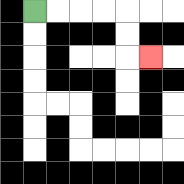{'start': '[1, 0]', 'end': '[6, 2]', 'path_directions': 'R,R,R,R,D,D,R', 'path_coordinates': '[[1, 0], [2, 0], [3, 0], [4, 0], [5, 0], [5, 1], [5, 2], [6, 2]]'}